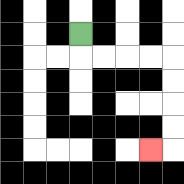{'start': '[3, 1]', 'end': '[6, 6]', 'path_directions': 'D,R,R,R,R,D,D,D,D,L', 'path_coordinates': '[[3, 1], [3, 2], [4, 2], [5, 2], [6, 2], [7, 2], [7, 3], [7, 4], [7, 5], [7, 6], [6, 6]]'}